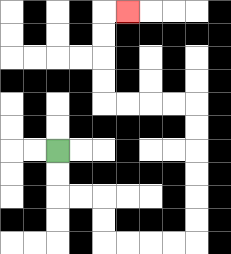{'start': '[2, 6]', 'end': '[5, 0]', 'path_directions': 'D,D,R,R,D,D,R,R,R,R,U,U,U,U,U,U,L,L,L,L,U,U,U,U,R', 'path_coordinates': '[[2, 6], [2, 7], [2, 8], [3, 8], [4, 8], [4, 9], [4, 10], [5, 10], [6, 10], [7, 10], [8, 10], [8, 9], [8, 8], [8, 7], [8, 6], [8, 5], [8, 4], [7, 4], [6, 4], [5, 4], [4, 4], [4, 3], [4, 2], [4, 1], [4, 0], [5, 0]]'}